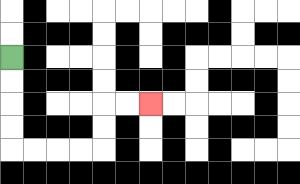{'start': '[0, 2]', 'end': '[6, 4]', 'path_directions': 'D,D,D,D,R,R,R,R,U,U,R,R', 'path_coordinates': '[[0, 2], [0, 3], [0, 4], [0, 5], [0, 6], [1, 6], [2, 6], [3, 6], [4, 6], [4, 5], [4, 4], [5, 4], [6, 4]]'}